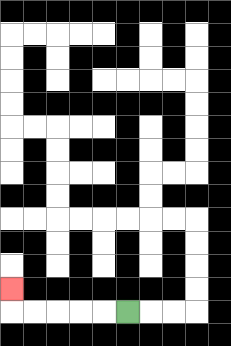{'start': '[5, 13]', 'end': '[0, 12]', 'path_directions': 'L,L,L,L,L,U', 'path_coordinates': '[[5, 13], [4, 13], [3, 13], [2, 13], [1, 13], [0, 13], [0, 12]]'}